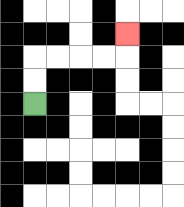{'start': '[1, 4]', 'end': '[5, 1]', 'path_directions': 'U,U,R,R,R,R,U', 'path_coordinates': '[[1, 4], [1, 3], [1, 2], [2, 2], [3, 2], [4, 2], [5, 2], [5, 1]]'}